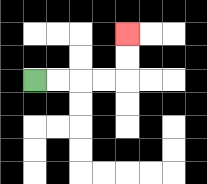{'start': '[1, 3]', 'end': '[5, 1]', 'path_directions': 'R,R,R,R,U,U', 'path_coordinates': '[[1, 3], [2, 3], [3, 3], [4, 3], [5, 3], [5, 2], [5, 1]]'}